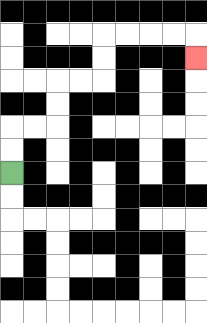{'start': '[0, 7]', 'end': '[8, 2]', 'path_directions': 'U,U,R,R,U,U,R,R,U,U,R,R,R,R,D', 'path_coordinates': '[[0, 7], [0, 6], [0, 5], [1, 5], [2, 5], [2, 4], [2, 3], [3, 3], [4, 3], [4, 2], [4, 1], [5, 1], [6, 1], [7, 1], [8, 1], [8, 2]]'}